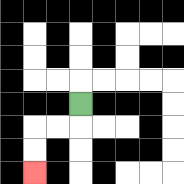{'start': '[3, 4]', 'end': '[1, 7]', 'path_directions': 'D,L,L,D,D', 'path_coordinates': '[[3, 4], [3, 5], [2, 5], [1, 5], [1, 6], [1, 7]]'}